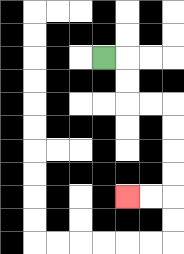{'start': '[4, 2]', 'end': '[5, 8]', 'path_directions': 'R,D,D,R,R,D,D,D,D,L,L', 'path_coordinates': '[[4, 2], [5, 2], [5, 3], [5, 4], [6, 4], [7, 4], [7, 5], [7, 6], [7, 7], [7, 8], [6, 8], [5, 8]]'}